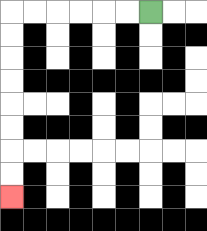{'start': '[6, 0]', 'end': '[0, 8]', 'path_directions': 'L,L,L,L,L,L,D,D,D,D,D,D,D,D', 'path_coordinates': '[[6, 0], [5, 0], [4, 0], [3, 0], [2, 0], [1, 0], [0, 0], [0, 1], [0, 2], [0, 3], [0, 4], [0, 5], [0, 6], [0, 7], [0, 8]]'}